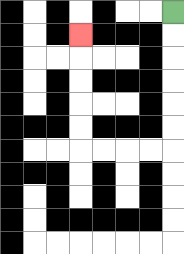{'start': '[7, 0]', 'end': '[3, 1]', 'path_directions': 'D,D,D,D,D,D,L,L,L,L,U,U,U,U,U', 'path_coordinates': '[[7, 0], [7, 1], [7, 2], [7, 3], [7, 4], [7, 5], [7, 6], [6, 6], [5, 6], [4, 6], [3, 6], [3, 5], [3, 4], [3, 3], [3, 2], [3, 1]]'}